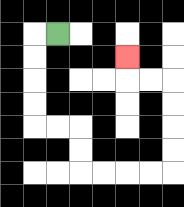{'start': '[2, 1]', 'end': '[5, 2]', 'path_directions': 'L,D,D,D,D,R,R,D,D,R,R,R,R,U,U,U,U,L,L,U', 'path_coordinates': '[[2, 1], [1, 1], [1, 2], [1, 3], [1, 4], [1, 5], [2, 5], [3, 5], [3, 6], [3, 7], [4, 7], [5, 7], [6, 7], [7, 7], [7, 6], [7, 5], [7, 4], [7, 3], [6, 3], [5, 3], [5, 2]]'}